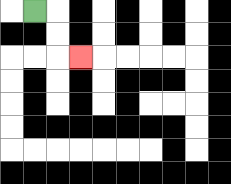{'start': '[1, 0]', 'end': '[3, 2]', 'path_directions': 'R,D,D,R', 'path_coordinates': '[[1, 0], [2, 0], [2, 1], [2, 2], [3, 2]]'}